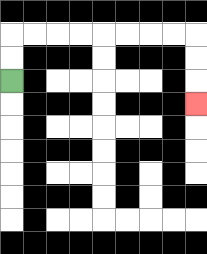{'start': '[0, 3]', 'end': '[8, 4]', 'path_directions': 'U,U,R,R,R,R,R,R,R,R,D,D,D', 'path_coordinates': '[[0, 3], [0, 2], [0, 1], [1, 1], [2, 1], [3, 1], [4, 1], [5, 1], [6, 1], [7, 1], [8, 1], [8, 2], [8, 3], [8, 4]]'}